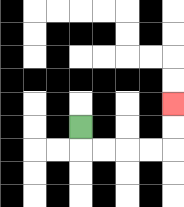{'start': '[3, 5]', 'end': '[7, 4]', 'path_directions': 'D,R,R,R,R,U,U', 'path_coordinates': '[[3, 5], [3, 6], [4, 6], [5, 6], [6, 6], [7, 6], [7, 5], [7, 4]]'}